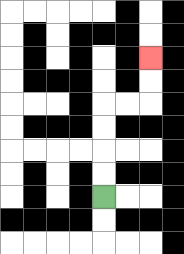{'start': '[4, 8]', 'end': '[6, 2]', 'path_directions': 'U,U,U,U,R,R,U,U', 'path_coordinates': '[[4, 8], [4, 7], [4, 6], [4, 5], [4, 4], [5, 4], [6, 4], [6, 3], [6, 2]]'}